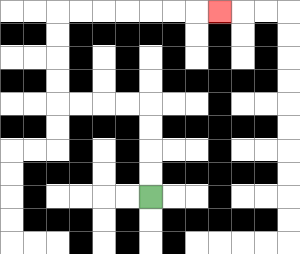{'start': '[6, 8]', 'end': '[9, 0]', 'path_directions': 'U,U,U,U,L,L,L,L,U,U,U,U,R,R,R,R,R,R,R', 'path_coordinates': '[[6, 8], [6, 7], [6, 6], [6, 5], [6, 4], [5, 4], [4, 4], [3, 4], [2, 4], [2, 3], [2, 2], [2, 1], [2, 0], [3, 0], [4, 0], [5, 0], [6, 0], [7, 0], [8, 0], [9, 0]]'}